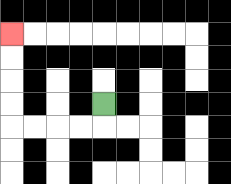{'start': '[4, 4]', 'end': '[0, 1]', 'path_directions': 'D,L,L,L,L,U,U,U,U', 'path_coordinates': '[[4, 4], [4, 5], [3, 5], [2, 5], [1, 5], [0, 5], [0, 4], [0, 3], [0, 2], [0, 1]]'}